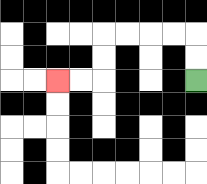{'start': '[8, 3]', 'end': '[2, 3]', 'path_directions': 'U,U,L,L,L,L,D,D,L,L', 'path_coordinates': '[[8, 3], [8, 2], [8, 1], [7, 1], [6, 1], [5, 1], [4, 1], [4, 2], [4, 3], [3, 3], [2, 3]]'}